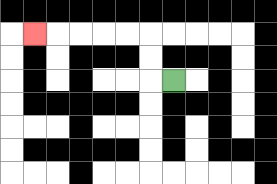{'start': '[7, 3]', 'end': '[1, 1]', 'path_directions': 'L,U,U,L,L,L,L,L', 'path_coordinates': '[[7, 3], [6, 3], [6, 2], [6, 1], [5, 1], [4, 1], [3, 1], [2, 1], [1, 1]]'}